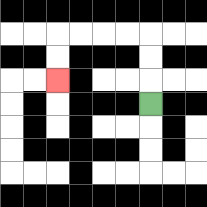{'start': '[6, 4]', 'end': '[2, 3]', 'path_directions': 'U,U,U,L,L,L,L,D,D', 'path_coordinates': '[[6, 4], [6, 3], [6, 2], [6, 1], [5, 1], [4, 1], [3, 1], [2, 1], [2, 2], [2, 3]]'}